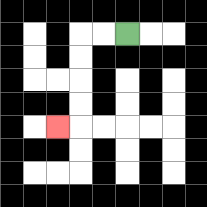{'start': '[5, 1]', 'end': '[2, 5]', 'path_directions': 'L,L,D,D,D,D,L', 'path_coordinates': '[[5, 1], [4, 1], [3, 1], [3, 2], [3, 3], [3, 4], [3, 5], [2, 5]]'}